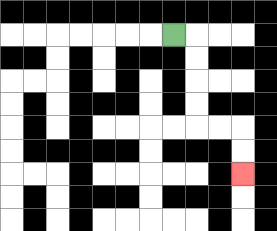{'start': '[7, 1]', 'end': '[10, 7]', 'path_directions': 'R,D,D,D,D,R,R,D,D', 'path_coordinates': '[[7, 1], [8, 1], [8, 2], [8, 3], [8, 4], [8, 5], [9, 5], [10, 5], [10, 6], [10, 7]]'}